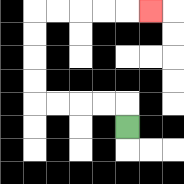{'start': '[5, 5]', 'end': '[6, 0]', 'path_directions': 'U,L,L,L,L,U,U,U,U,R,R,R,R,R', 'path_coordinates': '[[5, 5], [5, 4], [4, 4], [3, 4], [2, 4], [1, 4], [1, 3], [1, 2], [1, 1], [1, 0], [2, 0], [3, 0], [4, 0], [5, 0], [6, 0]]'}